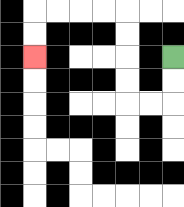{'start': '[7, 2]', 'end': '[1, 2]', 'path_directions': 'D,D,L,L,U,U,U,U,L,L,L,L,D,D', 'path_coordinates': '[[7, 2], [7, 3], [7, 4], [6, 4], [5, 4], [5, 3], [5, 2], [5, 1], [5, 0], [4, 0], [3, 0], [2, 0], [1, 0], [1, 1], [1, 2]]'}